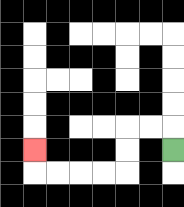{'start': '[7, 6]', 'end': '[1, 6]', 'path_directions': 'U,L,L,D,D,L,L,L,L,U', 'path_coordinates': '[[7, 6], [7, 5], [6, 5], [5, 5], [5, 6], [5, 7], [4, 7], [3, 7], [2, 7], [1, 7], [1, 6]]'}